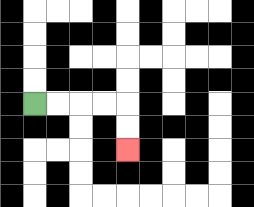{'start': '[1, 4]', 'end': '[5, 6]', 'path_directions': 'R,R,R,R,D,D', 'path_coordinates': '[[1, 4], [2, 4], [3, 4], [4, 4], [5, 4], [5, 5], [5, 6]]'}